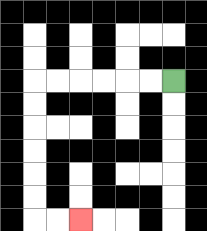{'start': '[7, 3]', 'end': '[3, 9]', 'path_directions': 'L,L,L,L,L,L,D,D,D,D,D,D,R,R', 'path_coordinates': '[[7, 3], [6, 3], [5, 3], [4, 3], [3, 3], [2, 3], [1, 3], [1, 4], [1, 5], [1, 6], [1, 7], [1, 8], [1, 9], [2, 9], [3, 9]]'}